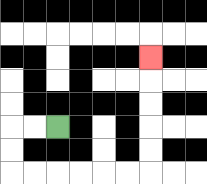{'start': '[2, 5]', 'end': '[6, 2]', 'path_directions': 'L,L,D,D,R,R,R,R,R,R,U,U,U,U,U', 'path_coordinates': '[[2, 5], [1, 5], [0, 5], [0, 6], [0, 7], [1, 7], [2, 7], [3, 7], [4, 7], [5, 7], [6, 7], [6, 6], [6, 5], [6, 4], [6, 3], [6, 2]]'}